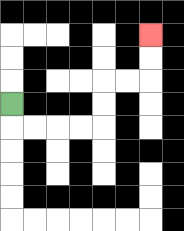{'start': '[0, 4]', 'end': '[6, 1]', 'path_directions': 'D,R,R,R,R,U,U,R,R,U,U', 'path_coordinates': '[[0, 4], [0, 5], [1, 5], [2, 5], [3, 5], [4, 5], [4, 4], [4, 3], [5, 3], [6, 3], [6, 2], [6, 1]]'}